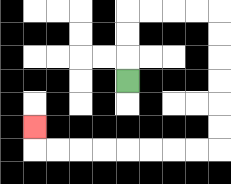{'start': '[5, 3]', 'end': '[1, 5]', 'path_directions': 'U,U,U,R,R,R,R,D,D,D,D,D,D,L,L,L,L,L,L,L,L,U', 'path_coordinates': '[[5, 3], [5, 2], [5, 1], [5, 0], [6, 0], [7, 0], [8, 0], [9, 0], [9, 1], [9, 2], [9, 3], [9, 4], [9, 5], [9, 6], [8, 6], [7, 6], [6, 6], [5, 6], [4, 6], [3, 6], [2, 6], [1, 6], [1, 5]]'}